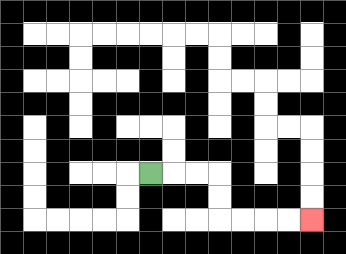{'start': '[6, 7]', 'end': '[13, 9]', 'path_directions': 'R,R,R,D,D,R,R,R,R', 'path_coordinates': '[[6, 7], [7, 7], [8, 7], [9, 7], [9, 8], [9, 9], [10, 9], [11, 9], [12, 9], [13, 9]]'}